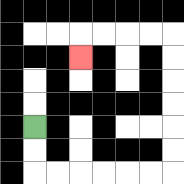{'start': '[1, 5]', 'end': '[3, 2]', 'path_directions': 'D,D,R,R,R,R,R,R,U,U,U,U,U,U,L,L,L,L,D', 'path_coordinates': '[[1, 5], [1, 6], [1, 7], [2, 7], [3, 7], [4, 7], [5, 7], [6, 7], [7, 7], [7, 6], [7, 5], [7, 4], [7, 3], [7, 2], [7, 1], [6, 1], [5, 1], [4, 1], [3, 1], [3, 2]]'}